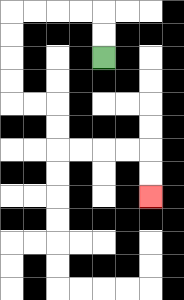{'start': '[4, 2]', 'end': '[6, 8]', 'path_directions': 'U,U,L,L,L,L,D,D,D,D,R,R,D,D,R,R,R,R,D,D', 'path_coordinates': '[[4, 2], [4, 1], [4, 0], [3, 0], [2, 0], [1, 0], [0, 0], [0, 1], [0, 2], [0, 3], [0, 4], [1, 4], [2, 4], [2, 5], [2, 6], [3, 6], [4, 6], [5, 6], [6, 6], [6, 7], [6, 8]]'}